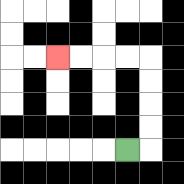{'start': '[5, 6]', 'end': '[2, 2]', 'path_directions': 'R,U,U,U,U,L,L,L,L', 'path_coordinates': '[[5, 6], [6, 6], [6, 5], [6, 4], [6, 3], [6, 2], [5, 2], [4, 2], [3, 2], [2, 2]]'}